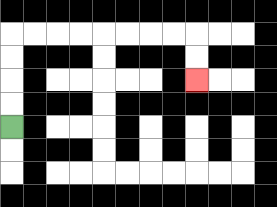{'start': '[0, 5]', 'end': '[8, 3]', 'path_directions': 'U,U,U,U,R,R,R,R,R,R,R,R,D,D', 'path_coordinates': '[[0, 5], [0, 4], [0, 3], [0, 2], [0, 1], [1, 1], [2, 1], [3, 1], [4, 1], [5, 1], [6, 1], [7, 1], [8, 1], [8, 2], [8, 3]]'}